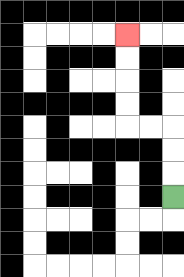{'start': '[7, 8]', 'end': '[5, 1]', 'path_directions': 'U,U,U,L,L,U,U,U,U', 'path_coordinates': '[[7, 8], [7, 7], [7, 6], [7, 5], [6, 5], [5, 5], [5, 4], [5, 3], [5, 2], [5, 1]]'}